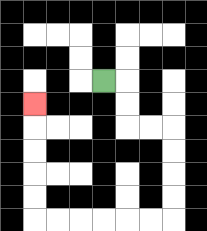{'start': '[4, 3]', 'end': '[1, 4]', 'path_directions': 'R,D,D,R,R,D,D,D,D,L,L,L,L,L,L,U,U,U,U,U', 'path_coordinates': '[[4, 3], [5, 3], [5, 4], [5, 5], [6, 5], [7, 5], [7, 6], [7, 7], [7, 8], [7, 9], [6, 9], [5, 9], [4, 9], [3, 9], [2, 9], [1, 9], [1, 8], [1, 7], [1, 6], [1, 5], [1, 4]]'}